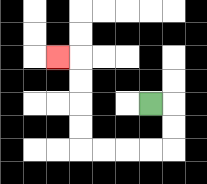{'start': '[6, 4]', 'end': '[2, 2]', 'path_directions': 'R,D,D,L,L,L,L,U,U,U,U,L', 'path_coordinates': '[[6, 4], [7, 4], [7, 5], [7, 6], [6, 6], [5, 6], [4, 6], [3, 6], [3, 5], [3, 4], [3, 3], [3, 2], [2, 2]]'}